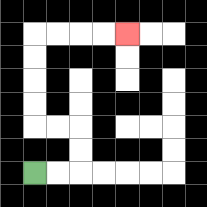{'start': '[1, 7]', 'end': '[5, 1]', 'path_directions': 'R,R,U,U,L,L,U,U,U,U,R,R,R,R', 'path_coordinates': '[[1, 7], [2, 7], [3, 7], [3, 6], [3, 5], [2, 5], [1, 5], [1, 4], [1, 3], [1, 2], [1, 1], [2, 1], [3, 1], [4, 1], [5, 1]]'}